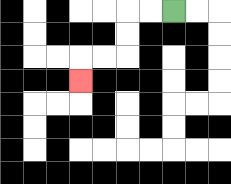{'start': '[7, 0]', 'end': '[3, 3]', 'path_directions': 'L,L,D,D,L,L,D', 'path_coordinates': '[[7, 0], [6, 0], [5, 0], [5, 1], [5, 2], [4, 2], [3, 2], [3, 3]]'}